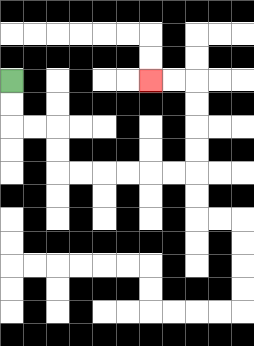{'start': '[0, 3]', 'end': '[6, 3]', 'path_directions': 'D,D,R,R,D,D,R,R,R,R,R,R,U,U,U,U,L,L', 'path_coordinates': '[[0, 3], [0, 4], [0, 5], [1, 5], [2, 5], [2, 6], [2, 7], [3, 7], [4, 7], [5, 7], [6, 7], [7, 7], [8, 7], [8, 6], [8, 5], [8, 4], [8, 3], [7, 3], [6, 3]]'}